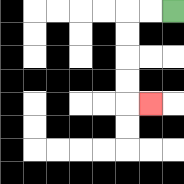{'start': '[7, 0]', 'end': '[6, 4]', 'path_directions': 'L,L,D,D,D,D,R', 'path_coordinates': '[[7, 0], [6, 0], [5, 0], [5, 1], [5, 2], [5, 3], [5, 4], [6, 4]]'}